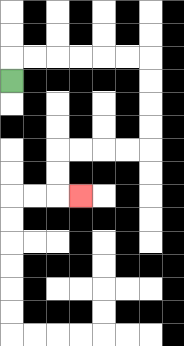{'start': '[0, 3]', 'end': '[3, 8]', 'path_directions': 'U,R,R,R,R,R,R,D,D,D,D,L,L,L,L,D,D,R', 'path_coordinates': '[[0, 3], [0, 2], [1, 2], [2, 2], [3, 2], [4, 2], [5, 2], [6, 2], [6, 3], [6, 4], [6, 5], [6, 6], [5, 6], [4, 6], [3, 6], [2, 6], [2, 7], [2, 8], [3, 8]]'}